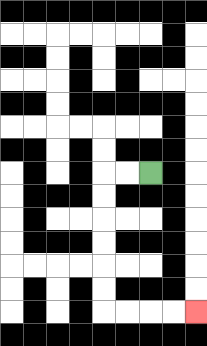{'start': '[6, 7]', 'end': '[8, 13]', 'path_directions': 'L,L,D,D,D,D,D,D,R,R,R,R', 'path_coordinates': '[[6, 7], [5, 7], [4, 7], [4, 8], [4, 9], [4, 10], [4, 11], [4, 12], [4, 13], [5, 13], [6, 13], [7, 13], [8, 13]]'}